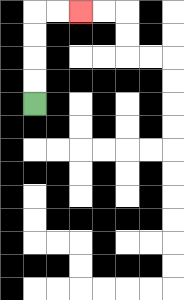{'start': '[1, 4]', 'end': '[3, 0]', 'path_directions': 'U,U,U,U,R,R', 'path_coordinates': '[[1, 4], [1, 3], [1, 2], [1, 1], [1, 0], [2, 0], [3, 0]]'}